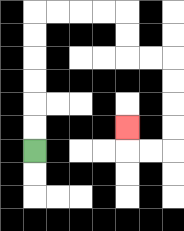{'start': '[1, 6]', 'end': '[5, 5]', 'path_directions': 'U,U,U,U,U,U,R,R,R,R,D,D,R,R,D,D,D,D,L,L,U', 'path_coordinates': '[[1, 6], [1, 5], [1, 4], [1, 3], [1, 2], [1, 1], [1, 0], [2, 0], [3, 0], [4, 0], [5, 0], [5, 1], [5, 2], [6, 2], [7, 2], [7, 3], [7, 4], [7, 5], [7, 6], [6, 6], [5, 6], [5, 5]]'}